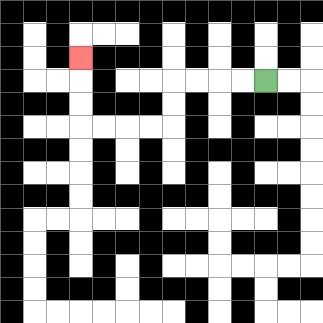{'start': '[11, 3]', 'end': '[3, 2]', 'path_directions': 'L,L,L,L,D,D,L,L,L,L,U,U,U', 'path_coordinates': '[[11, 3], [10, 3], [9, 3], [8, 3], [7, 3], [7, 4], [7, 5], [6, 5], [5, 5], [4, 5], [3, 5], [3, 4], [3, 3], [3, 2]]'}